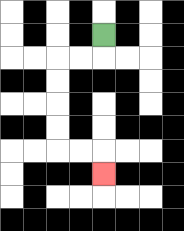{'start': '[4, 1]', 'end': '[4, 7]', 'path_directions': 'D,L,L,D,D,D,D,R,R,D', 'path_coordinates': '[[4, 1], [4, 2], [3, 2], [2, 2], [2, 3], [2, 4], [2, 5], [2, 6], [3, 6], [4, 6], [4, 7]]'}